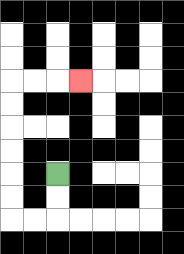{'start': '[2, 7]', 'end': '[3, 3]', 'path_directions': 'D,D,L,L,U,U,U,U,U,U,R,R,R', 'path_coordinates': '[[2, 7], [2, 8], [2, 9], [1, 9], [0, 9], [0, 8], [0, 7], [0, 6], [0, 5], [0, 4], [0, 3], [1, 3], [2, 3], [3, 3]]'}